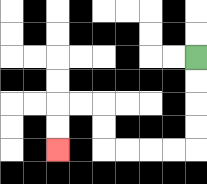{'start': '[8, 2]', 'end': '[2, 6]', 'path_directions': 'D,D,D,D,L,L,L,L,U,U,L,L,D,D', 'path_coordinates': '[[8, 2], [8, 3], [8, 4], [8, 5], [8, 6], [7, 6], [6, 6], [5, 6], [4, 6], [4, 5], [4, 4], [3, 4], [2, 4], [2, 5], [2, 6]]'}